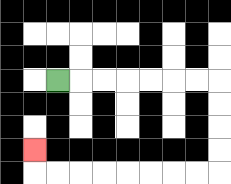{'start': '[2, 3]', 'end': '[1, 6]', 'path_directions': 'R,R,R,R,R,R,R,D,D,D,D,L,L,L,L,L,L,L,L,U', 'path_coordinates': '[[2, 3], [3, 3], [4, 3], [5, 3], [6, 3], [7, 3], [8, 3], [9, 3], [9, 4], [9, 5], [9, 6], [9, 7], [8, 7], [7, 7], [6, 7], [5, 7], [4, 7], [3, 7], [2, 7], [1, 7], [1, 6]]'}